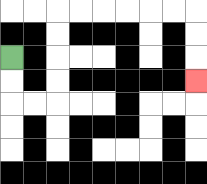{'start': '[0, 2]', 'end': '[8, 3]', 'path_directions': 'D,D,R,R,U,U,U,U,R,R,R,R,R,R,D,D,D', 'path_coordinates': '[[0, 2], [0, 3], [0, 4], [1, 4], [2, 4], [2, 3], [2, 2], [2, 1], [2, 0], [3, 0], [4, 0], [5, 0], [6, 0], [7, 0], [8, 0], [8, 1], [8, 2], [8, 3]]'}